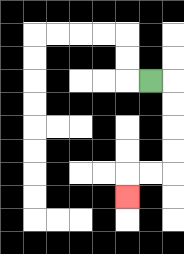{'start': '[6, 3]', 'end': '[5, 8]', 'path_directions': 'R,D,D,D,D,L,L,D', 'path_coordinates': '[[6, 3], [7, 3], [7, 4], [7, 5], [7, 6], [7, 7], [6, 7], [5, 7], [5, 8]]'}